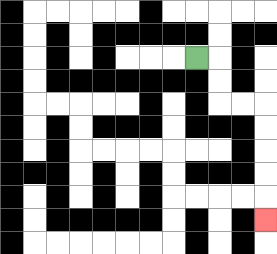{'start': '[8, 2]', 'end': '[11, 9]', 'path_directions': 'R,D,D,R,R,D,D,D,D,D', 'path_coordinates': '[[8, 2], [9, 2], [9, 3], [9, 4], [10, 4], [11, 4], [11, 5], [11, 6], [11, 7], [11, 8], [11, 9]]'}